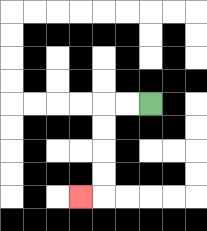{'start': '[6, 4]', 'end': '[3, 8]', 'path_directions': 'L,L,D,D,D,D,L', 'path_coordinates': '[[6, 4], [5, 4], [4, 4], [4, 5], [4, 6], [4, 7], [4, 8], [3, 8]]'}